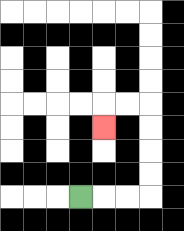{'start': '[3, 8]', 'end': '[4, 5]', 'path_directions': 'R,R,R,U,U,U,U,L,L,D', 'path_coordinates': '[[3, 8], [4, 8], [5, 8], [6, 8], [6, 7], [6, 6], [6, 5], [6, 4], [5, 4], [4, 4], [4, 5]]'}